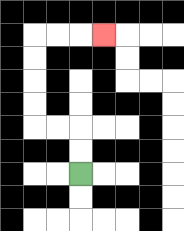{'start': '[3, 7]', 'end': '[4, 1]', 'path_directions': 'U,U,L,L,U,U,U,U,R,R,R', 'path_coordinates': '[[3, 7], [3, 6], [3, 5], [2, 5], [1, 5], [1, 4], [1, 3], [1, 2], [1, 1], [2, 1], [3, 1], [4, 1]]'}